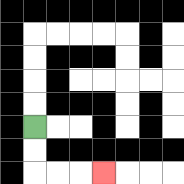{'start': '[1, 5]', 'end': '[4, 7]', 'path_directions': 'D,D,R,R,R', 'path_coordinates': '[[1, 5], [1, 6], [1, 7], [2, 7], [3, 7], [4, 7]]'}